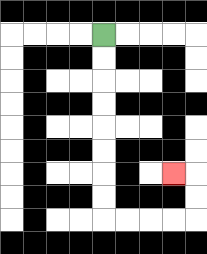{'start': '[4, 1]', 'end': '[7, 7]', 'path_directions': 'D,D,D,D,D,D,D,D,R,R,R,R,U,U,L', 'path_coordinates': '[[4, 1], [4, 2], [4, 3], [4, 4], [4, 5], [4, 6], [4, 7], [4, 8], [4, 9], [5, 9], [6, 9], [7, 9], [8, 9], [8, 8], [8, 7], [7, 7]]'}